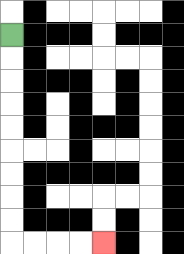{'start': '[0, 1]', 'end': '[4, 10]', 'path_directions': 'D,D,D,D,D,D,D,D,D,R,R,R,R', 'path_coordinates': '[[0, 1], [0, 2], [0, 3], [0, 4], [0, 5], [0, 6], [0, 7], [0, 8], [0, 9], [0, 10], [1, 10], [2, 10], [3, 10], [4, 10]]'}